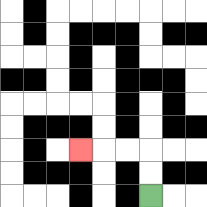{'start': '[6, 8]', 'end': '[3, 6]', 'path_directions': 'U,U,L,L,L', 'path_coordinates': '[[6, 8], [6, 7], [6, 6], [5, 6], [4, 6], [3, 6]]'}